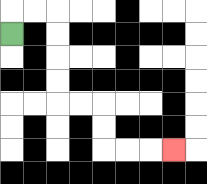{'start': '[0, 1]', 'end': '[7, 6]', 'path_directions': 'U,R,R,D,D,D,D,R,R,D,D,R,R,R', 'path_coordinates': '[[0, 1], [0, 0], [1, 0], [2, 0], [2, 1], [2, 2], [2, 3], [2, 4], [3, 4], [4, 4], [4, 5], [4, 6], [5, 6], [6, 6], [7, 6]]'}